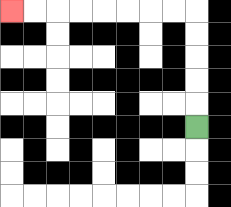{'start': '[8, 5]', 'end': '[0, 0]', 'path_directions': 'U,U,U,U,U,L,L,L,L,L,L,L,L', 'path_coordinates': '[[8, 5], [8, 4], [8, 3], [8, 2], [8, 1], [8, 0], [7, 0], [6, 0], [5, 0], [4, 0], [3, 0], [2, 0], [1, 0], [0, 0]]'}